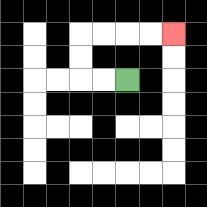{'start': '[5, 3]', 'end': '[7, 1]', 'path_directions': 'L,L,U,U,R,R,R,R', 'path_coordinates': '[[5, 3], [4, 3], [3, 3], [3, 2], [3, 1], [4, 1], [5, 1], [6, 1], [7, 1]]'}